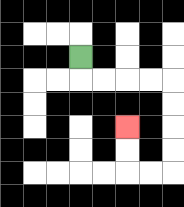{'start': '[3, 2]', 'end': '[5, 5]', 'path_directions': 'D,R,R,R,R,D,D,D,D,L,L,U,U', 'path_coordinates': '[[3, 2], [3, 3], [4, 3], [5, 3], [6, 3], [7, 3], [7, 4], [7, 5], [7, 6], [7, 7], [6, 7], [5, 7], [5, 6], [5, 5]]'}